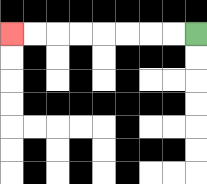{'start': '[8, 1]', 'end': '[0, 1]', 'path_directions': 'L,L,L,L,L,L,L,L', 'path_coordinates': '[[8, 1], [7, 1], [6, 1], [5, 1], [4, 1], [3, 1], [2, 1], [1, 1], [0, 1]]'}